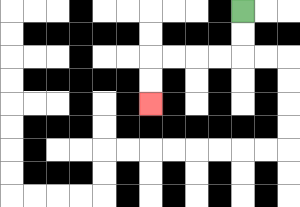{'start': '[10, 0]', 'end': '[6, 4]', 'path_directions': 'D,D,L,L,L,L,D,D', 'path_coordinates': '[[10, 0], [10, 1], [10, 2], [9, 2], [8, 2], [7, 2], [6, 2], [6, 3], [6, 4]]'}